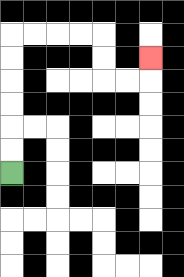{'start': '[0, 7]', 'end': '[6, 2]', 'path_directions': 'U,U,U,U,U,U,R,R,R,R,D,D,R,R,U', 'path_coordinates': '[[0, 7], [0, 6], [0, 5], [0, 4], [0, 3], [0, 2], [0, 1], [1, 1], [2, 1], [3, 1], [4, 1], [4, 2], [4, 3], [5, 3], [6, 3], [6, 2]]'}